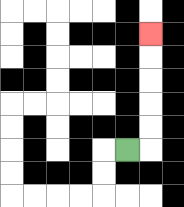{'start': '[5, 6]', 'end': '[6, 1]', 'path_directions': 'R,U,U,U,U,U', 'path_coordinates': '[[5, 6], [6, 6], [6, 5], [6, 4], [6, 3], [6, 2], [6, 1]]'}